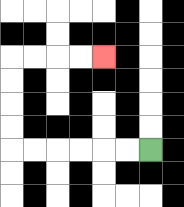{'start': '[6, 6]', 'end': '[4, 2]', 'path_directions': 'L,L,L,L,L,L,U,U,U,U,R,R,R,R', 'path_coordinates': '[[6, 6], [5, 6], [4, 6], [3, 6], [2, 6], [1, 6], [0, 6], [0, 5], [0, 4], [0, 3], [0, 2], [1, 2], [2, 2], [3, 2], [4, 2]]'}